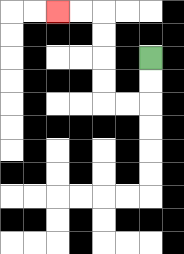{'start': '[6, 2]', 'end': '[2, 0]', 'path_directions': 'D,D,L,L,U,U,U,U,L,L', 'path_coordinates': '[[6, 2], [6, 3], [6, 4], [5, 4], [4, 4], [4, 3], [4, 2], [4, 1], [4, 0], [3, 0], [2, 0]]'}